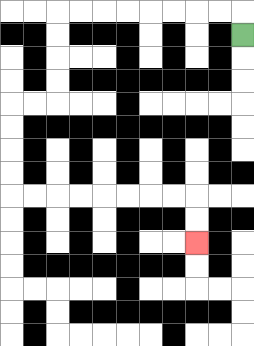{'start': '[10, 1]', 'end': '[8, 10]', 'path_directions': 'U,L,L,L,L,L,L,L,L,D,D,D,D,L,L,D,D,D,D,R,R,R,R,R,R,R,R,D,D', 'path_coordinates': '[[10, 1], [10, 0], [9, 0], [8, 0], [7, 0], [6, 0], [5, 0], [4, 0], [3, 0], [2, 0], [2, 1], [2, 2], [2, 3], [2, 4], [1, 4], [0, 4], [0, 5], [0, 6], [0, 7], [0, 8], [1, 8], [2, 8], [3, 8], [4, 8], [5, 8], [6, 8], [7, 8], [8, 8], [8, 9], [8, 10]]'}